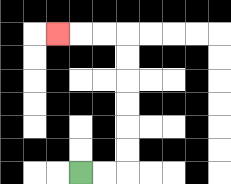{'start': '[3, 7]', 'end': '[2, 1]', 'path_directions': 'R,R,U,U,U,U,U,U,L,L,L', 'path_coordinates': '[[3, 7], [4, 7], [5, 7], [5, 6], [5, 5], [5, 4], [5, 3], [5, 2], [5, 1], [4, 1], [3, 1], [2, 1]]'}